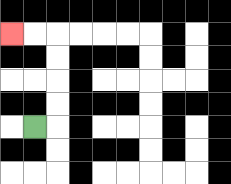{'start': '[1, 5]', 'end': '[0, 1]', 'path_directions': 'R,U,U,U,U,L,L', 'path_coordinates': '[[1, 5], [2, 5], [2, 4], [2, 3], [2, 2], [2, 1], [1, 1], [0, 1]]'}